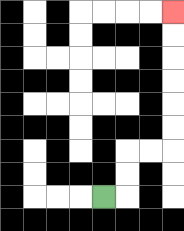{'start': '[4, 8]', 'end': '[7, 0]', 'path_directions': 'R,U,U,R,R,U,U,U,U,U,U', 'path_coordinates': '[[4, 8], [5, 8], [5, 7], [5, 6], [6, 6], [7, 6], [7, 5], [7, 4], [7, 3], [7, 2], [7, 1], [7, 0]]'}